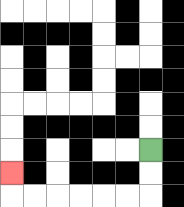{'start': '[6, 6]', 'end': '[0, 7]', 'path_directions': 'D,D,L,L,L,L,L,L,U', 'path_coordinates': '[[6, 6], [6, 7], [6, 8], [5, 8], [4, 8], [3, 8], [2, 8], [1, 8], [0, 8], [0, 7]]'}